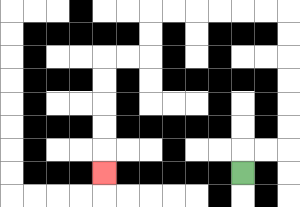{'start': '[10, 7]', 'end': '[4, 7]', 'path_directions': 'U,R,R,U,U,U,U,U,U,L,L,L,L,L,L,D,D,L,L,D,D,D,D,D', 'path_coordinates': '[[10, 7], [10, 6], [11, 6], [12, 6], [12, 5], [12, 4], [12, 3], [12, 2], [12, 1], [12, 0], [11, 0], [10, 0], [9, 0], [8, 0], [7, 0], [6, 0], [6, 1], [6, 2], [5, 2], [4, 2], [4, 3], [4, 4], [4, 5], [4, 6], [4, 7]]'}